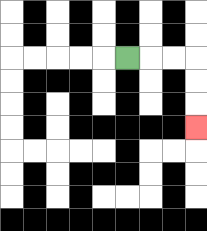{'start': '[5, 2]', 'end': '[8, 5]', 'path_directions': 'R,R,R,D,D,D', 'path_coordinates': '[[5, 2], [6, 2], [7, 2], [8, 2], [8, 3], [8, 4], [8, 5]]'}